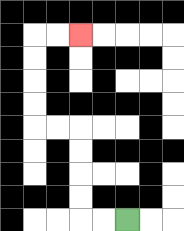{'start': '[5, 9]', 'end': '[3, 1]', 'path_directions': 'L,L,U,U,U,U,L,L,U,U,U,U,R,R', 'path_coordinates': '[[5, 9], [4, 9], [3, 9], [3, 8], [3, 7], [3, 6], [3, 5], [2, 5], [1, 5], [1, 4], [1, 3], [1, 2], [1, 1], [2, 1], [3, 1]]'}